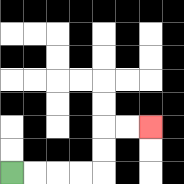{'start': '[0, 7]', 'end': '[6, 5]', 'path_directions': 'R,R,R,R,U,U,R,R', 'path_coordinates': '[[0, 7], [1, 7], [2, 7], [3, 7], [4, 7], [4, 6], [4, 5], [5, 5], [6, 5]]'}